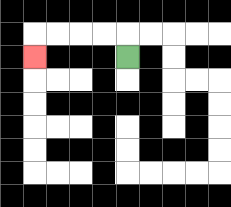{'start': '[5, 2]', 'end': '[1, 2]', 'path_directions': 'U,L,L,L,L,D', 'path_coordinates': '[[5, 2], [5, 1], [4, 1], [3, 1], [2, 1], [1, 1], [1, 2]]'}